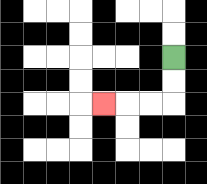{'start': '[7, 2]', 'end': '[4, 4]', 'path_directions': 'D,D,L,L,L', 'path_coordinates': '[[7, 2], [7, 3], [7, 4], [6, 4], [5, 4], [4, 4]]'}